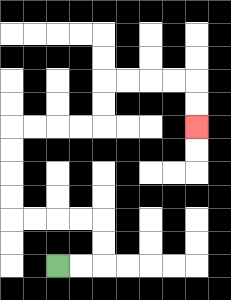{'start': '[2, 11]', 'end': '[8, 5]', 'path_directions': 'R,R,U,U,L,L,L,L,U,U,U,U,R,R,R,R,U,U,R,R,R,R,D,D', 'path_coordinates': '[[2, 11], [3, 11], [4, 11], [4, 10], [4, 9], [3, 9], [2, 9], [1, 9], [0, 9], [0, 8], [0, 7], [0, 6], [0, 5], [1, 5], [2, 5], [3, 5], [4, 5], [4, 4], [4, 3], [5, 3], [6, 3], [7, 3], [8, 3], [8, 4], [8, 5]]'}